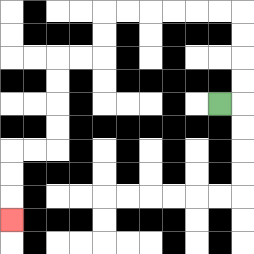{'start': '[9, 4]', 'end': '[0, 9]', 'path_directions': 'R,U,U,U,U,L,L,L,L,L,L,D,D,L,L,D,D,D,D,L,L,D,D,D', 'path_coordinates': '[[9, 4], [10, 4], [10, 3], [10, 2], [10, 1], [10, 0], [9, 0], [8, 0], [7, 0], [6, 0], [5, 0], [4, 0], [4, 1], [4, 2], [3, 2], [2, 2], [2, 3], [2, 4], [2, 5], [2, 6], [1, 6], [0, 6], [0, 7], [0, 8], [0, 9]]'}